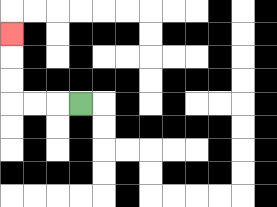{'start': '[3, 4]', 'end': '[0, 1]', 'path_directions': 'L,L,L,U,U,U', 'path_coordinates': '[[3, 4], [2, 4], [1, 4], [0, 4], [0, 3], [0, 2], [0, 1]]'}